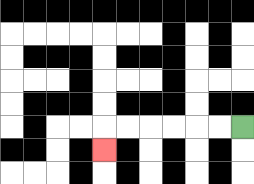{'start': '[10, 5]', 'end': '[4, 6]', 'path_directions': 'L,L,L,L,L,L,D', 'path_coordinates': '[[10, 5], [9, 5], [8, 5], [7, 5], [6, 5], [5, 5], [4, 5], [4, 6]]'}